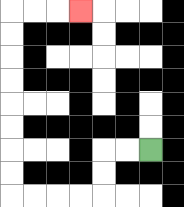{'start': '[6, 6]', 'end': '[3, 0]', 'path_directions': 'L,L,D,D,L,L,L,L,U,U,U,U,U,U,U,U,R,R,R', 'path_coordinates': '[[6, 6], [5, 6], [4, 6], [4, 7], [4, 8], [3, 8], [2, 8], [1, 8], [0, 8], [0, 7], [0, 6], [0, 5], [0, 4], [0, 3], [0, 2], [0, 1], [0, 0], [1, 0], [2, 0], [3, 0]]'}